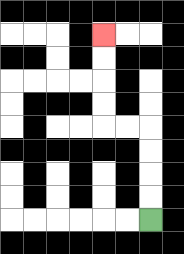{'start': '[6, 9]', 'end': '[4, 1]', 'path_directions': 'U,U,U,U,L,L,U,U,U,U', 'path_coordinates': '[[6, 9], [6, 8], [6, 7], [6, 6], [6, 5], [5, 5], [4, 5], [4, 4], [4, 3], [4, 2], [4, 1]]'}